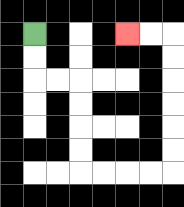{'start': '[1, 1]', 'end': '[5, 1]', 'path_directions': 'D,D,R,R,D,D,D,D,R,R,R,R,U,U,U,U,U,U,L,L', 'path_coordinates': '[[1, 1], [1, 2], [1, 3], [2, 3], [3, 3], [3, 4], [3, 5], [3, 6], [3, 7], [4, 7], [5, 7], [6, 7], [7, 7], [7, 6], [7, 5], [7, 4], [7, 3], [7, 2], [7, 1], [6, 1], [5, 1]]'}